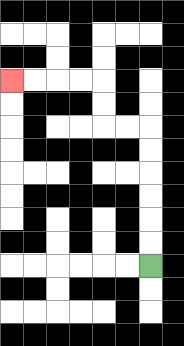{'start': '[6, 11]', 'end': '[0, 3]', 'path_directions': 'U,U,U,U,U,U,L,L,U,U,L,L,L,L', 'path_coordinates': '[[6, 11], [6, 10], [6, 9], [6, 8], [6, 7], [6, 6], [6, 5], [5, 5], [4, 5], [4, 4], [4, 3], [3, 3], [2, 3], [1, 3], [0, 3]]'}